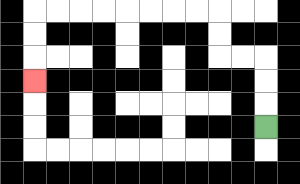{'start': '[11, 5]', 'end': '[1, 3]', 'path_directions': 'U,U,U,L,L,U,U,L,L,L,L,L,L,L,L,D,D,D', 'path_coordinates': '[[11, 5], [11, 4], [11, 3], [11, 2], [10, 2], [9, 2], [9, 1], [9, 0], [8, 0], [7, 0], [6, 0], [5, 0], [4, 0], [3, 0], [2, 0], [1, 0], [1, 1], [1, 2], [1, 3]]'}